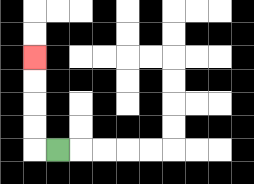{'start': '[2, 6]', 'end': '[1, 2]', 'path_directions': 'L,U,U,U,U', 'path_coordinates': '[[2, 6], [1, 6], [1, 5], [1, 4], [1, 3], [1, 2]]'}